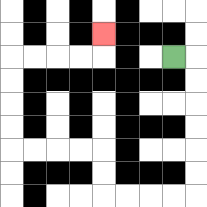{'start': '[7, 2]', 'end': '[4, 1]', 'path_directions': 'R,D,D,D,D,D,D,L,L,L,L,U,U,L,L,L,L,U,U,U,U,R,R,R,R,U', 'path_coordinates': '[[7, 2], [8, 2], [8, 3], [8, 4], [8, 5], [8, 6], [8, 7], [8, 8], [7, 8], [6, 8], [5, 8], [4, 8], [4, 7], [4, 6], [3, 6], [2, 6], [1, 6], [0, 6], [0, 5], [0, 4], [0, 3], [0, 2], [1, 2], [2, 2], [3, 2], [4, 2], [4, 1]]'}